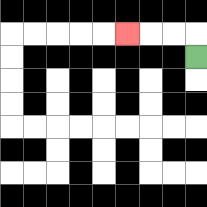{'start': '[8, 2]', 'end': '[5, 1]', 'path_directions': 'U,L,L,L', 'path_coordinates': '[[8, 2], [8, 1], [7, 1], [6, 1], [5, 1]]'}